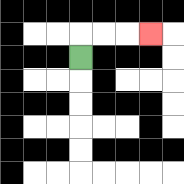{'start': '[3, 2]', 'end': '[6, 1]', 'path_directions': 'U,R,R,R', 'path_coordinates': '[[3, 2], [3, 1], [4, 1], [5, 1], [6, 1]]'}